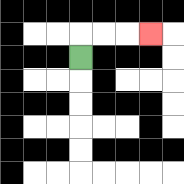{'start': '[3, 2]', 'end': '[6, 1]', 'path_directions': 'U,R,R,R', 'path_coordinates': '[[3, 2], [3, 1], [4, 1], [5, 1], [6, 1]]'}